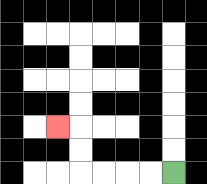{'start': '[7, 7]', 'end': '[2, 5]', 'path_directions': 'L,L,L,L,U,U,L', 'path_coordinates': '[[7, 7], [6, 7], [5, 7], [4, 7], [3, 7], [3, 6], [3, 5], [2, 5]]'}